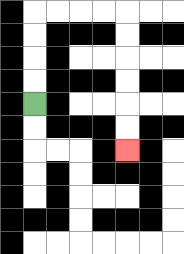{'start': '[1, 4]', 'end': '[5, 6]', 'path_directions': 'U,U,U,U,R,R,R,R,D,D,D,D,D,D', 'path_coordinates': '[[1, 4], [1, 3], [1, 2], [1, 1], [1, 0], [2, 0], [3, 0], [4, 0], [5, 0], [5, 1], [5, 2], [5, 3], [5, 4], [5, 5], [5, 6]]'}